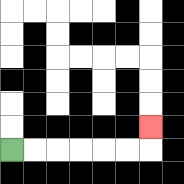{'start': '[0, 6]', 'end': '[6, 5]', 'path_directions': 'R,R,R,R,R,R,U', 'path_coordinates': '[[0, 6], [1, 6], [2, 6], [3, 6], [4, 6], [5, 6], [6, 6], [6, 5]]'}